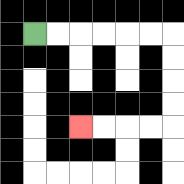{'start': '[1, 1]', 'end': '[3, 5]', 'path_directions': 'R,R,R,R,R,R,D,D,D,D,L,L,L,L', 'path_coordinates': '[[1, 1], [2, 1], [3, 1], [4, 1], [5, 1], [6, 1], [7, 1], [7, 2], [7, 3], [7, 4], [7, 5], [6, 5], [5, 5], [4, 5], [3, 5]]'}